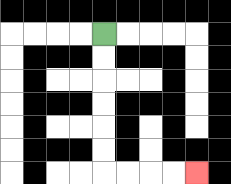{'start': '[4, 1]', 'end': '[8, 7]', 'path_directions': 'D,D,D,D,D,D,R,R,R,R', 'path_coordinates': '[[4, 1], [4, 2], [4, 3], [4, 4], [4, 5], [4, 6], [4, 7], [5, 7], [6, 7], [7, 7], [8, 7]]'}